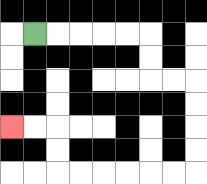{'start': '[1, 1]', 'end': '[0, 5]', 'path_directions': 'R,R,R,R,R,D,D,R,R,D,D,D,D,L,L,L,L,L,L,U,U,L,L', 'path_coordinates': '[[1, 1], [2, 1], [3, 1], [4, 1], [5, 1], [6, 1], [6, 2], [6, 3], [7, 3], [8, 3], [8, 4], [8, 5], [8, 6], [8, 7], [7, 7], [6, 7], [5, 7], [4, 7], [3, 7], [2, 7], [2, 6], [2, 5], [1, 5], [0, 5]]'}